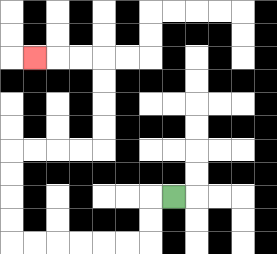{'start': '[7, 8]', 'end': '[1, 2]', 'path_directions': 'L,D,D,L,L,L,L,L,L,U,U,U,U,R,R,R,R,U,U,U,U,L,L,L', 'path_coordinates': '[[7, 8], [6, 8], [6, 9], [6, 10], [5, 10], [4, 10], [3, 10], [2, 10], [1, 10], [0, 10], [0, 9], [0, 8], [0, 7], [0, 6], [1, 6], [2, 6], [3, 6], [4, 6], [4, 5], [4, 4], [4, 3], [4, 2], [3, 2], [2, 2], [1, 2]]'}